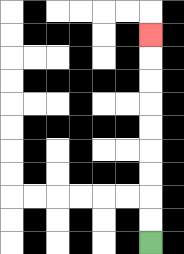{'start': '[6, 10]', 'end': '[6, 1]', 'path_directions': 'U,U,U,U,U,U,U,U,U', 'path_coordinates': '[[6, 10], [6, 9], [6, 8], [6, 7], [6, 6], [6, 5], [6, 4], [6, 3], [6, 2], [6, 1]]'}